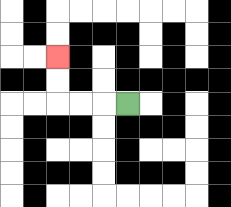{'start': '[5, 4]', 'end': '[2, 2]', 'path_directions': 'L,L,L,U,U', 'path_coordinates': '[[5, 4], [4, 4], [3, 4], [2, 4], [2, 3], [2, 2]]'}